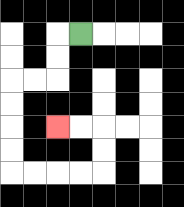{'start': '[3, 1]', 'end': '[2, 5]', 'path_directions': 'L,D,D,L,L,D,D,D,D,R,R,R,R,U,U,L,L', 'path_coordinates': '[[3, 1], [2, 1], [2, 2], [2, 3], [1, 3], [0, 3], [0, 4], [0, 5], [0, 6], [0, 7], [1, 7], [2, 7], [3, 7], [4, 7], [4, 6], [4, 5], [3, 5], [2, 5]]'}